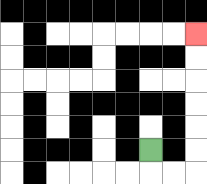{'start': '[6, 6]', 'end': '[8, 1]', 'path_directions': 'D,R,R,U,U,U,U,U,U', 'path_coordinates': '[[6, 6], [6, 7], [7, 7], [8, 7], [8, 6], [8, 5], [8, 4], [8, 3], [8, 2], [8, 1]]'}